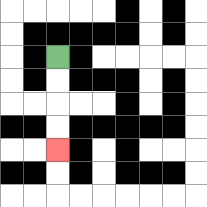{'start': '[2, 2]', 'end': '[2, 6]', 'path_directions': 'D,D,D,D', 'path_coordinates': '[[2, 2], [2, 3], [2, 4], [2, 5], [2, 6]]'}